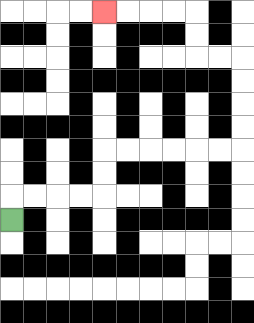{'start': '[0, 9]', 'end': '[4, 0]', 'path_directions': 'U,R,R,R,R,U,U,R,R,R,R,R,R,U,U,U,U,L,L,U,U,L,L,L,L', 'path_coordinates': '[[0, 9], [0, 8], [1, 8], [2, 8], [3, 8], [4, 8], [4, 7], [4, 6], [5, 6], [6, 6], [7, 6], [8, 6], [9, 6], [10, 6], [10, 5], [10, 4], [10, 3], [10, 2], [9, 2], [8, 2], [8, 1], [8, 0], [7, 0], [6, 0], [5, 0], [4, 0]]'}